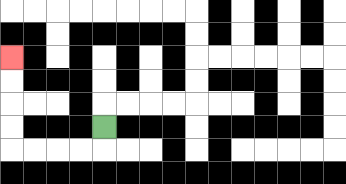{'start': '[4, 5]', 'end': '[0, 2]', 'path_directions': 'D,L,L,L,L,U,U,U,U', 'path_coordinates': '[[4, 5], [4, 6], [3, 6], [2, 6], [1, 6], [0, 6], [0, 5], [0, 4], [0, 3], [0, 2]]'}